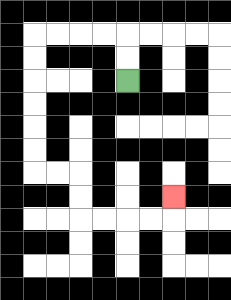{'start': '[5, 3]', 'end': '[7, 8]', 'path_directions': 'U,U,L,L,L,L,D,D,D,D,D,D,R,R,D,D,R,R,R,R,U', 'path_coordinates': '[[5, 3], [5, 2], [5, 1], [4, 1], [3, 1], [2, 1], [1, 1], [1, 2], [1, 3], [1, 4], [1, 5], [1, 6], [1, 7], [2, 7], [3, 7], [3, 8], [3, 9], [4, 9], [5, 9], [6, 9], [7, 9], [7, 8]]'}